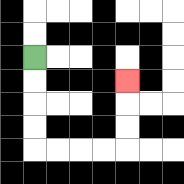{'start': '[1, 2]', 'end': '[5, 3]', 'path_directions': 'D,D,D,D,R,R,R,R,U,U,U', 'path_coordinates': '[[1, 2], [1, 3], [1, 4], [1, 5], [1, 6], [2, 6], [3, 6], [4, 6], [5, 6], [5, 5], [5, 4], [5, 3]]'}